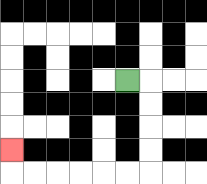{'start': '[5, 3]', 'end': '[0, 6]', 'path_directions': 'R,D,D,D,D,L,L,L,L,L,L,U', 'path_coordinates': '[[5, 3], [6, 3], [6, 4], [6, 5], [6, 6], [6, 7], [5, 7], [4, 7], [3, 7], [2, 7], [1, 7], [0, 7], [0, 6]]'}